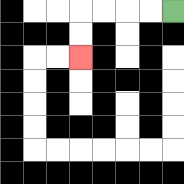{'start': '[7, 0]', 'end': '[3, 2]', 'path_directions': 'L,L,L,L,D,D', 'path_coordinates': '[[7, 0], [6, 0], [5, 0], [4, 0], [3, 0], [3, 1], [3, 2]]'}